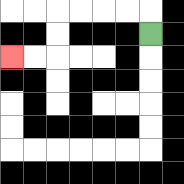{'start': '[6, 1]', 'end': '[0, 2]', 'path_directions': 'U,L,L,L,L,D,D,L,L', 'path_coordinates': '[[6, 1], [6, 0], [5, 0], [4, 0], [3, 0], [2, 0], [2, 1], [2, 2], [1, 2], [0, 2]]'}